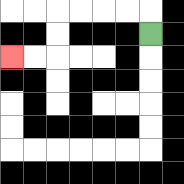{'start': '[6, 1]', 'end': '[0, 2]', 'path_directions': 'U,L,L,L,L,D,D,L,L', 'path_coordinates': '[[6, 1], [6, 0], [5, 0], [4, 0], [3, 0], [2, 0], [2, 1], [2, 2], [1, 2], [0, 2]]'}